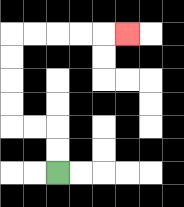{'start': '[2, 7]', 'end': '[5, 1]', 'path_directions': 'U,U,L,L,U,U,U,U,R,R,R,R,R', 'path_coordinates': '[[2, 7], [2, 6], [2, 5], [1, 5], [0, 5], [0, 4], [0, 3], [0, 2], [0, 1], [1, 1], [2, 1], [3, 1], [4, 1], [5, 1]]'}